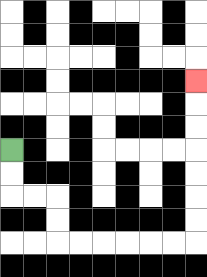{'start': '[0, 6]', 'end': '[8, 3]', 'path_directions': 'D,D,R,R,D,D,R,R,R,R,R,R,U,U,U,U,U,U,U', 'path_coordinates': '[[0, 6], [0, 7], [0, 8], [1, 8], [2, 8], [2, 9], [2, 10], [3, 10], [4, 10], [5, 10], [6, 10], [7, 10], [8, 10], [8, 9], [8, 8], [8, 7], [8, 6], [8, 5], [8, 4], [8, 3]]'}